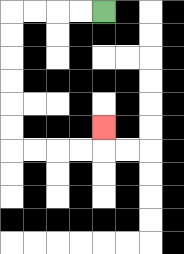{'start': '[4, 0]', 'end': '[4, 5]', 'path_directions': 'L,L,L,L,D,D,D,D,D,D,R,R,R,R,U', 'path_coordinates': '[[4, 0], [3, 0], [2, 0], [1, 0], [0, 0], [0, 1], [0, 2], [0, 3], [0, 4], [0, 5], [0, 6], [1, 6], [2, 6], [3, 6], [4, 6], [4, 5]]'}